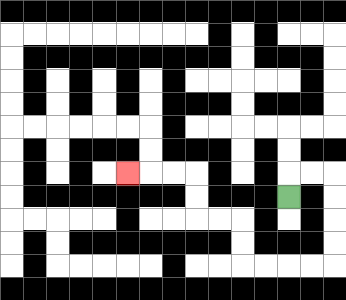{'start': '[12, 8]', 'end': '[5, 7]', 'path_directions': 'U,R,R,D,D,D,D,L,L,L,L,U,U,L,L,U,U,L,L,L', 'path_coordinates': '[[12, 8], [12, 7], [13, 7], [14, 7], [14, 8], [14, 9], [14, 10], [14, 11], [13, 11], [12, 11], [11, 11], [10, 11], [10, 10], [10, 9], [9, 9], [8, 9], [8, 8], [8, 7], [7, 7], [6, 7], [5, 7]]'}